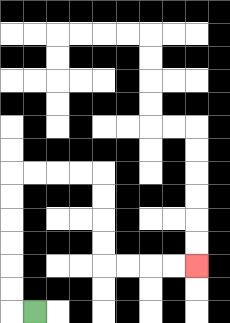{'start': '[1, 13]', 'end': '[8, 11]', 'path_directions': 'L,U,U,U,U,U,U,R,R,R,R,D,D,D,D,R,R,R,R', 'path_coordinates': '[[1, 13], [0, 13], [0, 12], [0, 11], [0, 10], [0, 9], [0, 8], [0, 7], [1, 7], [2, 7], [3, 7], [4, 7], [4, 8], [4, 9], [4, 10], [4, 11], [5, 11], [6, 11], [7, 11], [8, 11]]'}